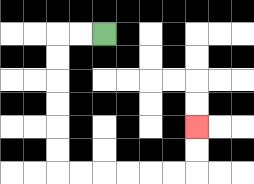{'start': '[4, 1]', 'end': '[8, 5]', 'path_directions': 'L,L,D,D,D,D,D,D,R,R,R,R,R,R,U,U', 'path_coordinates': '[[4, 1], [3, 1], [2, 1], [2, 2], [2, 3], [2, 4], [2, 5], [2, 6], [2, 7], [3, 7], [4, 7], [5, 7], [6, 7], [7, 7], [8, 7], [8, 6], [8, 5]]'}